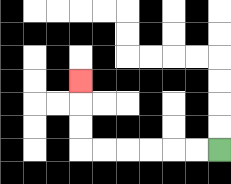{'start': '[9, 6]', 'end': '[3, 3]', 'path_directions': 'L,L,L,L,L,L,U,U,U', 'path_coordinates': '[[9, 6], [8, 6], [7, 6], [6, 6], [5, 6], [4, 6], [3, 6], [3, 5], [3, 4], [3, 3]]'}